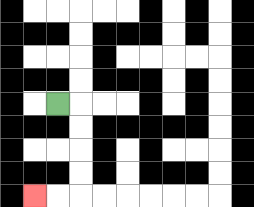{'start': '[2, 4]', 'end': '[1, 8]', 'path_directions': 'R,D,D,D,D,L,L', 'path_coordinates': '[[2, 4], [3, 4], [3, 5], [3, 6], [3, 7], [3, 8], [2, 8], [1, 8]]'}